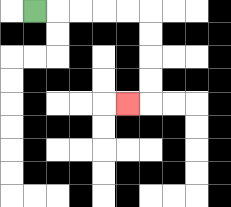{'start': '[1, 0]', 'end': '[5, 4]', 'path_directions': 'R,R,R,R,R,D,D,D,D,L', 'path_coordinates': '[[1, 0], [2, 0], [3, 0], [4, 0], [5, 0], [6, 0], [6, 1], [6, 2], [6, 3], [6, 4], [5, 4]]'}